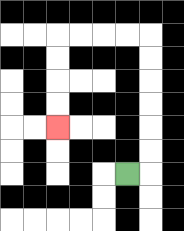{'start': '[5, 7]', 'end': '[2, 5]', 'path_directions': 'R,U,U,U,U,U,U,L,L,L,L,D,D,D,D', 'path_coordinates': '[[5, 7], [6, 7], [6, 6], [6, 5], [6, 4], [6, 3], [6, 2], [6, 1], [5, 1], [4, 1], [3, 1], [2, 1], [2, 2], [2, 3], [2, 4], [2, 5]]'}